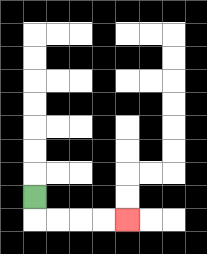{'start': '[1, 8]', 'end': '[5, 9]', 'path_directions': 'D,R,R,R,R', 'path_coordinates': '[[1, 8], [1, 9], [2, 9], [3, 9], [4, 9], [5, 9]]'}